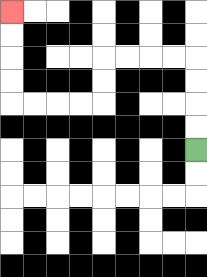{'start': '[8, 6]', 'end': '[0, 0]', 'path_directions': 'U,U,U,U,L,L,L,L,D,D,L,L,L,L,U,U,U,U', 'path_coordinates': '[[8, 6], [8, 5], [8, 4], [8, 3], [8, 2], [7, 2], [6, 2], [5, 2], [4, 2], [4, 3], [4, 4], [3, 4], [2, 4], [1, 4], [0, 4], [0, 3], [0, 2], [0, 1], [0, 0]]'}